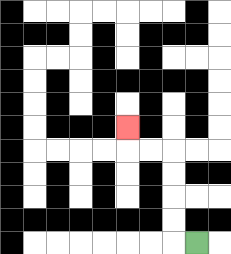{'start': '[8, 10]', 'end': '[5, 5]', 'path_directions': 'L,U,U,U,U,L,L,U', 'path_coordinates': '[[8, 10], [7, 10], [7, 9], [7, 8], [7, 7], [7, 6], [6, 6], [5, 6], [5, 5]]'}